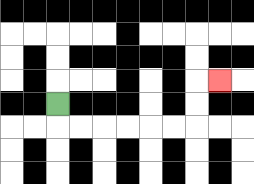{'start': '[2, 4]', 'end': '[9, 3]', 'path_directions': 'D,R,R,R,R,R,R,U,U,R', 'path_coordinates': '[[2, 4], [2, 5], [3, 5], [4, 5], [5, 5], [6, 5], [7, 5], [8, 5], [8, 4], [8, 3], [9, 3]]'}